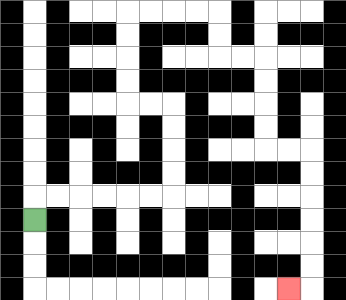{'start': '[1, 9]', 'end': '[12, 12]', 'path_directions': 'U,R,R,R,R,R,R,U,U,U,U,L,L,U,U,U,U,R,R,R,R,D,D,R,R,D,D,D,D,R,R,D,D,D,D,D,D,L', 'path_coordinates': '[[1, 9], [1, 8], [2, 8], [3, 8], [4, 8], [5, 8], [6, 8], [7, 8], [7, 7], [7, 6], [7, 5], [7, 4], [6, 4], [5, 4], [5, 3], [5, 2], [5, 1], [5, 0], [6, 0], [7, 0], [8, 0], [9, 0], [9, 1], [9, 2], [10, 2], [11, 2], [11, 3], [11, 4], [11, 5], [11, 6], [12, 6], [13, 6], [13, 7], [13, 8], [13, 9], [13, 10], [13, 11], [13, 12], [12, 12]]'}